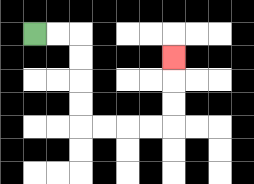{'start': '[1, 1]', 'end': '[7, 2]', 'path_directions': 'R,R,D,D,D,D,R,R,R,R,U,U,U', 'path_coordinates': '[[1, 1], [2, 1], [3, 1], [3, 2], [3, 3], [3, 4], [3, 5], [4, 5], [5, 5], [6, 5], [7, 5], [7, 4], [7, 3], [7, 2]]'}